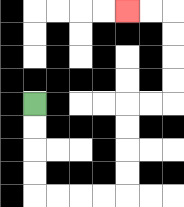{'start': '[1, 4]', 'end': '[5, 0]', 'path_directions': 'D,D,D,D,R,R,R,R,U,U,U,U,R,R,U,U,U,U,L,L', 'path_coordinates': '[[1, 4], [1, 5], [1, 6], [1, 7], [1, 8], [2, 8], [3, 8], [4, 8], [5, 8], [5, 7], [5, 6], [5, 5], [5, 4], [6, 4], [7, 4], [7, 3], [7, 2], [7, 1], [7, 0], [6, 0], [5, 0]]'}